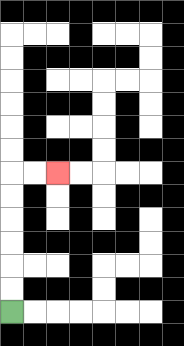{'start': '[0, 13]', 'end': '[2, 7]', 'path_directions': 'U,U,U,U,U,U,R,R', 'path_coordinates': '[[0, 13], [0, 12], [0, 11], [0, 10], [0, 9], [0, 8], [0, 7], [1, 7], [2, 7]]'}